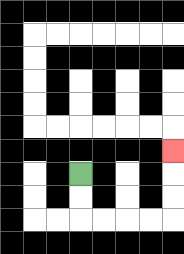{'start': '[3, 7]', 'end': '[7, 6]', 'path_directions': 'D,D,R,R,R,R,U,U,U', 'path_coordinates': '[[3, 7], [3, 8], [3, 9], [4, 9], [5, 9], [6, 9], [7, 9], [7, 8], [7, 7], [7, 6]]'}